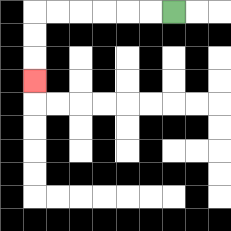{'start': '[7, 0]', 'end': '[1, 3]', 'path_directions': 'L,L,L,L,L,L,D,D,D', 'path_coordinates': '[[7, 0], [6, 0], [5, 0], [4, 0], [3, 0], [2, 0], [1, 0], [1, 1], [1, 2], [1, 3]]'}